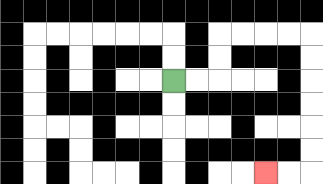{'start': '[7, 3]', 'end': '[11, 7]', 'path_directions': 'R,R,U,U,R,R,R,R,D,D,D,D,D,D,L,L', 'path_coordinates': '[[7, 3], [8, 3], [9, 3], [9, 2], [9, 1], [10, 1], [11, 1], [12, 1], [13, 1], [13, 2], [13, 3], [13, 4], [13, 5], [13, 6], [13, 7], [12, 7], [11, 7]]'}